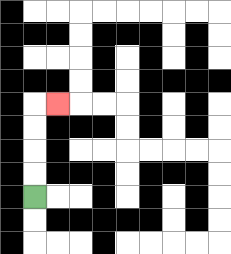{'start': '[1, 8]', 'end': '[2, 4]', 'path_directions': 'U,U,U,U,R', 'path_coordinates': '[[1, 8], [1, 7], [1, 6], [1, 5], [1, 4], [2, 4]]'}